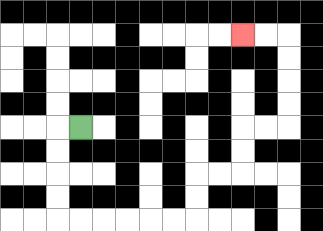{'start': '[3, 5]', 'end': '[10, 1]', 'path_directions': 'L,D,D,D,D,R,R,R,R,R,R,U,U,R,R,U,U,R,R,U,U,U,U,L,L', 'path_coordinates': '[[3, 5], [2, 5], [2, 6], [2, 7], [2, 8], [2, 9], [3, 9], [4, 9], [5, 9], [6, 9], [7, 9], [8, 9], [8, 8], [8, 7], [9, 7], [10, 7], [10, 6], [10, 5], [11, 5], [12, 5], [12, 4], [12, 3], [12, 2], [12, 1], [11, 1], [10, 1]]'}